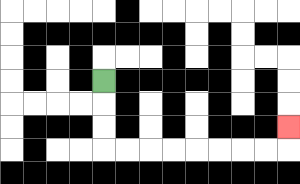{'start': '[4, 3]', 'end': '[12, 5]', 'path_directions': 'D,D,D,R,R,R,R,R,R,R,R,U', 'path_coordinates': '[[4, 3], [4, 4], [4, 5], [4, 6], [5, 6], [6, 6], [7, 6], [8, 6], [9, 6], [10, 6], [11, 6], [12, 6], [12, 5]]'}